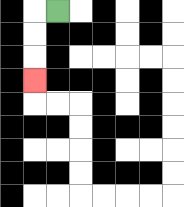{'start': '[2, 0]', 'end': '[1, 3]', 'path_directions': 'L,D,D,D', 'path_coordinates': '[[2, 0], [1, 0], [1, 1], [1, 2], [1, 3]]'}